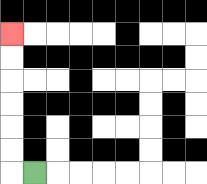{'start': '[1, 7]', 'end': '[0, 1]', 'path_directions': 'L,U,U,U,U,U,U', 'path_coordinates': '[[1, 7], [0, 7], [0, 6], [0, 5], [0, 4], [0, 3], [0, 2], [0, 1]]'}